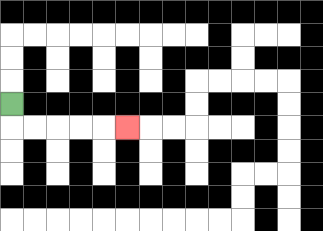{'start': '[0, 4]', 'end': '[5, 5]', 'path_directions': 'D,R,R,R,R,R', 'path_coordinates': '[[0, 4], [0, 5], [1, 5], [2, 5], [3, 5], [4, 5], [5, 5]]'}